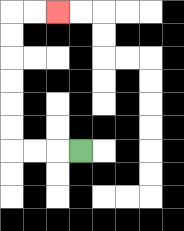{'start': '[3, 6]', 'end': '[2, 0]', 'path_directions': 'L,L,L,U,U,U,U,U,U,R,R', 'path_coordinates': '[[3, 6], [2, 6], [1, 6], [0, 6], [0, 5], [0, 4], [0, 3], [0, 2], [0, 1], [0, 0], [1, 0], [2, 0]]'}